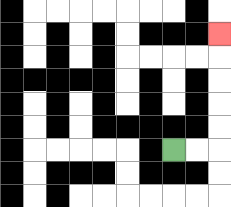{'start': '[7, 6]', 'end': '[9, 1]', 'path_directions': 'R,R,U,U,U,U,U', 'path_coordinates': '[[7, 6], [8, 6], [9, 6], [9, 5], [9, 4], [9, 3], [9, 2], [9, 1]]'}